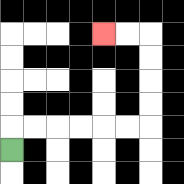{'start': '[0, 6]', 'end': '[4, 1]', 'path_directions': 'U,R,R,R,R,R,R,U,U,U,U,L,L', 'path_coordinates': '[[0, 6], [0, 5], [1, 5], [2, 5], [3, 5], [4, 5], [5, 5], [6, 5], [6, 4], [6, 3], [6, 2], [6, 1], [5, 1], [4, 1]]'}